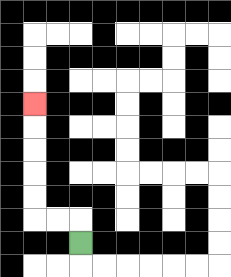{'start': '[3, 10]', 'end': '[1, 4]', 'path_directions': 'U,L,L,U,U,U,U,U', 'path_coordinates': '[[3, 10], [3, 9], [2, 9], [1, 9], [1, 8], [1, 7], [1, 6], [1, 5], [1, 4]]'}